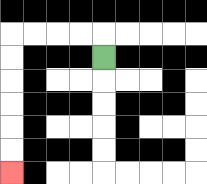{'start': '[4, 2]', 'end': '[0, 7]', 'path_directions': 'U,L,L,L,L,D,D,D,D,D,D', 'path_coordinates': '[[4, 2], [4, 1], [3, 1], [2, 1], [1, 1], [0, 1], [0, 2], [0, 3], [0, 4], [0, 5], [0, 6], [0, 7]]'}